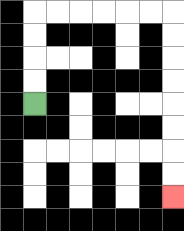{'start': '[1, 4]', 'end': '[7, 8]', 'path_directions': 'U,U,U,U,R,R,R,R,R,R,D,D,D,D,D,D,D,D', 'path_coordinates': '[[1, 4], [1, 3], [1, 2], [1, 1], [1, 0], [2, 0], [3, 0], [4, 0], [5, 0], [6, 0], [7, 0], [7, 1], [7, 2], [7, 3], [7, 4], [7, 5], [7, 6], [7, 7], [7, 8]]'}